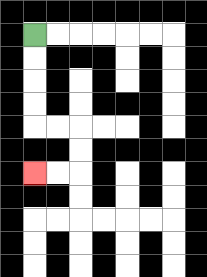{'start': '[1, 1]', 'end': '[1, 7]', 'path_directions': 'D,D,D,D,R,R,D,D,L,L', 'path_coordinates': '[[1, 1], [1, 2], [1, 3], [1, 4], [1, 5], [2, 5], [3, 5], [3, 6], [3, 7], [2, 7], [1, 7]]'}